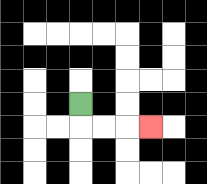{'start': '[3, 4]', 'end': '[6, 5]', 'path_directions': 'D,R,R,R', 'path_coordinates': '[[3, 4], [3, 5], [4, 5], [5, 5], [6, 5]]'}